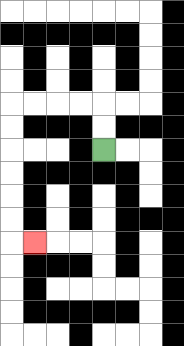{'start': '[4, 6]', 'end': '[1, 10]', 'path_directions': 'U,U,L,L,L,L,D,D,D,D,D,D,R', 'path_coordinates': '[[4, 6], [4, 5], [4, 4], [3, 4], [2, 4], [1, 4], [0, 4], [0, 5], [0, 6], [0, 7], [0, 8], [0, 9], [0, 10], [1, 10]]'}